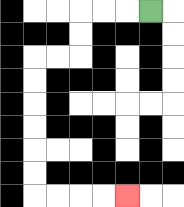{'start': '[6, 0]', 'end': '[5, 8]', 'path_directions': 'L,L,L,D,D,L,L,D,D,D,D,D,D,R,R,R,R', 'path_coordinates': '[[6, 0], [5, 0], [4, 0], [3, 0], [3, 1], [3, 2], [2, 2], [1, 2], [1, 3], [1, 4], [1, 5], [1, 6], [1, 7], [1, 8], [2, 8], [3, 8], [4, 8], [5, 8]]'}